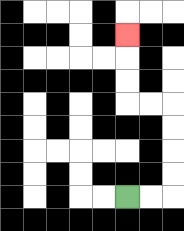{'start': '[5, 8]', 'end': '[5, 1]', 'path_directions': 'R,R,U,U,U,U,L,L,U,U,U', 'path_coordinates': '[[5, 8], [6, 8], [7, 8], [7, 7], [7, 6], [7, 5], [7, 4], [6, 4], [5, 4], [5, 3], [5, 2], [5, 1]]'}